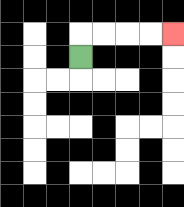{'start': '[3, 2]', 'end': '[7, 1]', 'path_directions': 'U,R,R,R,R', 'path_coordinates': '[[3, 2], [3, 1], [4, 1], [5, 1], [6, 1], [7, 1]]'}